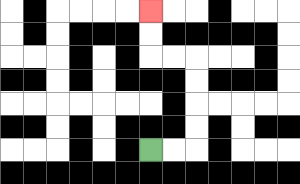{'start': '[6, 6]', 'end': '[6, 0]', 'path_directions': 'R,R,U,U,U,U,L,L,U,U', 'path_coordinates': '[[6, 6], [7, 6], [8, 6], [8, 5], [8, 4], [8, 3], [8, 2], [7, 2], [6, 2], [6, 1], [6, 0]]'}